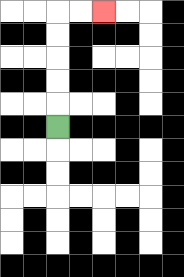{'start': '[2, 5]', 'end': '[4, 0]', 'path_directions': 'U,U,U,U,U,R,R', 'path_coordinates': '[[2, 5], [2, 4], [2, 3], [2, 2], [2, 1], [2, 0], [3, 0], [4, 0]]'}